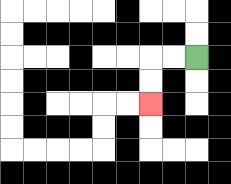{'start': '[8, 2]', 'end': '[6, 4]', 'path_directions': 'L,L,D,D', 'path_coordinates': '[[8, 2], [7, 2], [6, 2], [6, 3], [6, 4]]'}